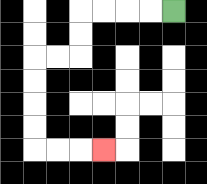{'start': '[7, 0]', 'end': '[4, 6]', 'path_directions': 'L,L,L,L,D,D,L,L,D,D,D,D,R,R,R', 'path_coordinates': '[[7, 0], [6, 0], [5, 0], [4, 0], [3, 0], [3, 1], [3, 2], [2, 2], [1, 2], [1, 3], [1, 4], [1, 5], [1, 6], [2, 6], [3, 6], [4, 6]]'}